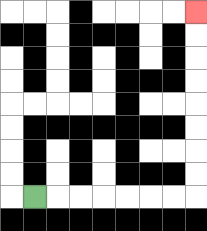{'start': '[1, 8]', 'end': '[8, 0]', 'path_directions': 'R,R,R,R,R,R,R,U,U,U,U,U,U,U,U', 'path_coordinates': '[[1, 8], [2, 8], [3, 8], [4, 8], [5, 8], [6, 8], [7, 8], [8, 8], [8, 7], [8, 6], [8, 5], [8, 4], [8, 3], [8, 2], [8, 1], [8, 0]]'}